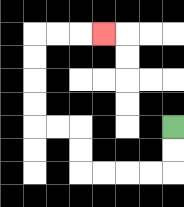{'start': '[7, 5]', 'end': '[4, 1]', 'path_directions': 'D,D,L,L,L,L,U,U,L,L,U,U,U,U,R,R,R', 'path_coordinates': '[[7, 5], [7, 6], [7, 7], [6, 7], [5, 7], [4, 7], [3, 7], [3, 6], [3, 5], [2, 5], [1, 5], [1, 4], [1, 3], [1, 2], [1, 1], [2, 1], [3, 1], [4, 1]]'}